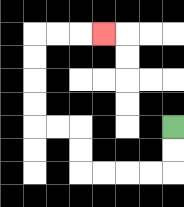{'start': '[7, 5]', 'end': '[4, 1]', 'path_directions': 'D,D,L,L,L,L,U,U,L,L,U,U,U,U,R,R,R', 'path_coordinates': '[[7, 5], [7, 6], [7, 7], [6, 7], [5, 7], [4, 7], [3, 7], [3, 6], [3, 5], [2, 5], [1, 5], [1, 4], [1, 3], [1, 2], [1, 1], [2, 1], [3, 1], [4, 1]]'}